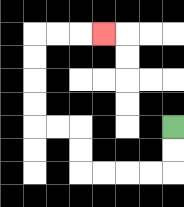{'start': '[7, 5]', 'end': '[4, 1]', 'path_directions': 'D,D,L,L,L,L,U,U,L,L,U,U,U,U,R,R,R', 'path_coordinates': '[[7, 5], [7, 6], [7, 7], [6, 7], [5, 7], [4, 7], [3, 7], [3, 6], [3, 5], [2, 5], [1, 5], [1, 4], [1, 3], [1, 2], [1, 1], [2, 1], [3, 1], [4, 1]]'}